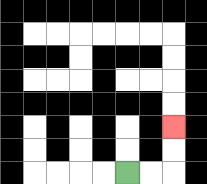{'start': '[5, 7]', 'end': '[7, 5]', 'path_directions': 'R,R,U,U', 'path_coordinates': '[[5, 7], [6, 7], [7, 7], [7, 6], [7, 5]]'}